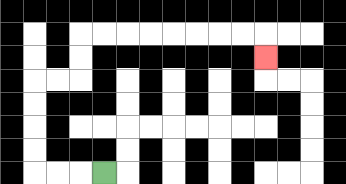{'start': '[4, 7]', 'end': '[11, 2]', 'path_directions': 'L,L,L,U,U,U,U,R,R,U,U,R,R,R,R,R,R,R,R,D', 'path_coordinates': '[[4, 7], [3, 7], [2, 7], [1, 7], [1, 6], [1, 5], [1, 4], [1, 3], [2, 3], [3, 3], [3, 2], [3, 1], [4, 1], [5, 1], [6, 1], [7, 1], [8, 1], [9, 1], [10, 1], [11, 1], [11, 2]]'}